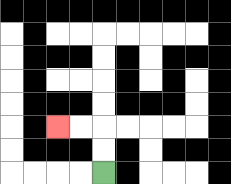{'start': '[4, 7]', 'end': '[2, 5]', 'path_directions': 'U,U,L,L', 'path_coordinates': '[[4, 7], [4, 6], [4, 5], [3, 5], [2, 5]]'}